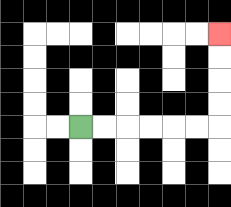{'start': '[3, 5]', 'end': '[9, 1]', 'path_directions': 'R,R,R,R,R,R,U,U,U,U', 'path_coordinates': '[[3, 5], [4, 5], [5, 5], [6, 5], [7, 5], [8, 5], [9, 5], [9, 4], [9, 3], [9, 2], [9, 1]]'}